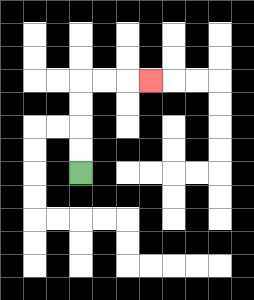{'start': '[3, 7]', 'end': '[6, 3]', 'path_directions': 'U,U,U,U,R,R,R', 'path_coordinates': '[[3, 7], [3, 6], [3, 5], [3, 4], [3, 3], [4, 3], [5, 3], [6, 3]]'}